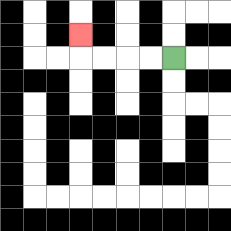{'start': '[7, 2]', 'end': '[3, 1]', 'path_directions': 'L,L,L,L,U', 'path_coordinates': '[[7, 2], [6, 2], [5, 2], [4, 2], [3, 2], [3, 1]]'}